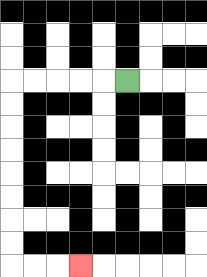{'start': '[5, 3]', 'end': '[3, 11]', 'path_directions': 'L,L,L,L,L,D,D,D,D,D,D,D,D,R,R,R', 'path_coordinates': '[[5, 3], [4, 3], [3, 3], [2, 3], [1, 3], [0, 3], [0, 4], [0, 5], [0, 6], [0, 7], [0, 8], [0, 9], [0, 10], [0, 11], [1, 11], [2, 11], [3, 11]]'}